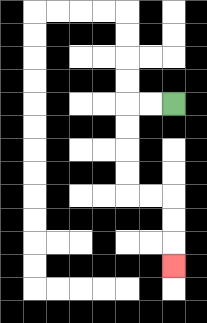{'start': '[7, 4]', 'end': '[7, 11]', 'path_directions': 'L,L,D,D,D,D,R,R,D,D,D', 'path_coordinates': '[[7, 4], [6, 4], [5, 4], [5, 5], [5, 6], [5, 7], [5, 8], [6, 8], [7, 8], [7, 9], [7, 10], [7, 11]]'}